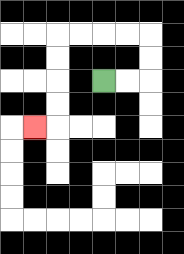{'start': '[4, 3]', 'end': '[1, 5]', 'path_directions': 'R,R,U,U,L,L,L,L,D,D,D,D,L', 'path_coordinates': '[[4, 3], [5, 3], [6, 3], [6, 2], [6, 1], [5, 1], [4, 1], [3, 1], [2, 1], [2, 2], [2, 3], [2, 4], [2, 5], [1, 5]]'}